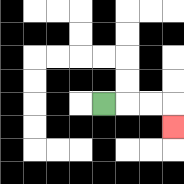{'start': '[4, 4]', 'end': '[7, 5]', 'path_directions': 'R,R,R,D', 'path_coordinates': '[[4, 4], [5, 4], [6, 4], [7, 4], [7, 5]]'}